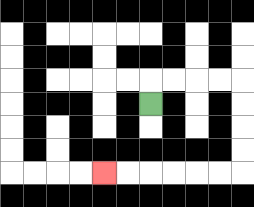{'start': '[6, 4]', 'end': '[4, 7]', 'path_directions': 'U,R,R,R,R,D,D,D,D,L,L,L,L,L,L', 'path_coordinates': '[[6, 4], [6, 3], [7, 3], [8, 3], [9, 3], [10, 3], [10, 4], [10, 5], [10, 6], [10, 7], [9, 7], [8, 7], [7, 7], [6, 7], [5, 7], [4, 7]]'}